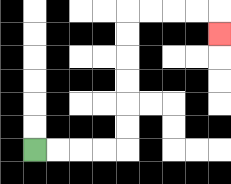{'start': '[1, 6]', 'end': '[9, 1]', 'path_directions': 'R,R,R,R,U,U,U,U,U,U,R,R,R,R,D', 'path_coordinates': '[[1, 6], [2, 6], [3, 6], [4, 6], [5, 6], [5, 5], [5, 4], [5, 3], [5, 2], [5, 1], [5, 0], [6, 0], [7, 0], [8, 0], [9, 0], [9, 1]]'}